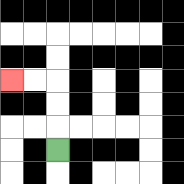{'start': '[2, 6]', 'end': '[0, 3]', 'path_directions': 'U,U,U,L,L', 'path_coordinates': '[[2, 6], [2, 5], [2, 4], [2, 3], [1, 3], [0, 3]]'}